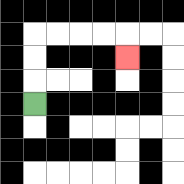{'start': '[1, 4]', 'end': '[5, 2]', 'path_directions': 'U,U,U,R,R,R,R,D', 'path_coordinates': '[[1, 4], [1, 3], [1, 2], [1, 1], [2, 1], [3, 1], [4, 1], [5, 1], [5, 2]]'}